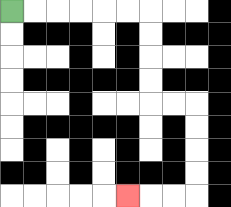{'start': '[0, 0]', 'end': '[5, 8]', 'path_directions': 'R,R,R,R,R,R,D,D,D,D,R,R,D,D,D,D,L,L,L', 'path_coordinates': '[[0, 0], [1, 0], [2, 0], [3, 0], [4, 0], [5, 0], [6, 0], [6, 1], [6, 2], [6, 3], [6, 4], [7, 4], [8, 4], [8, 5], [8, 6], [8, 7], [8, 8], [7, 8], [6, 8], [5, 8]]'}